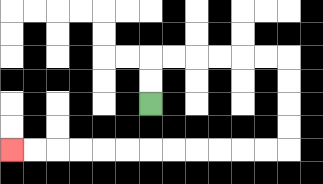{'start': '[6, 4]', 'end': '[0, 6]', 'path_directions': 'U,U,R,R,R,R,R,R,D,D,D,D,L,L,L,L,L,L,L,L,L,L,L,L', 'path_coordinates': '[[6, 4], [6, 3], [6, 2], [7, 2], [8, 2], [9, 2], [10, 2], [11, 2], [12, 2], [12, 3], [12, 4], [12, 5], [12, 6], [11, 6], [10, 6], [9, 6], [8, 6], [7, 6], [6, 6], [5, 6], [4, 6], [3, 6], [2, 6], [1, 6], [0, 6]]'}